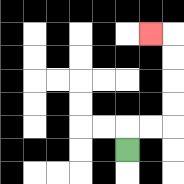{'start': '[5, 6]', 'end': '[6, 1]', 'path_directions': 'U,R,R,U,U,U,U,L', 'path_coordinates': '[[5, 6], [5, 5], [6, 5], [7, 5], [7, 4], [7, 3], [7, 2], [7, 1], [6, 1]]'}